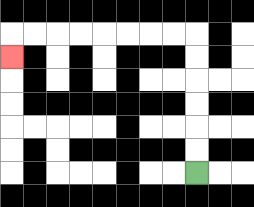{'start': '[8, 7]', 'end': '[0, 2]', 'path_directions': 'U,U,U,U,U,U,L,L,L,L,L,L,L,L,D', 'path_coordinates': '[[8, 7], [8, 6], [8, 5], [8, 4], [8, 3], [8, 2], [8, 1], [7, 1], [6, 1], [5, 1], [4, 1], [3, 1], [2, 1], [1, 1], [0, 1], [0, 2]]'}